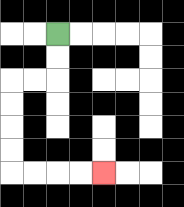{'start': '[2, 1]', 'end': '[4, 7]', 'path_directions': 'D,D,L,L,D,D,D,D,R,R,R,R', 'path_coordinates': '[[2, 1], [2, 2], [2, 3], [1, 3], [0, 3], [0, 4], [0, 5], [0, 6], [0, 7], [1, 7], [2, 7], [3, 7], [4, 7]]'}